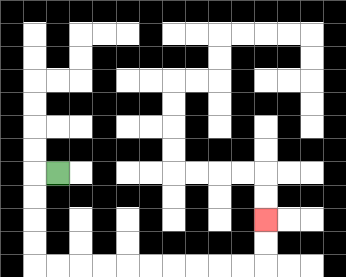{'start': '[2, 7]', 'end': '[11, 9]', 'path_directions': 'L,D,D,D,D,R,R,R,R,R,R,R,R,R,R,U,U', 'path_coordinates': '[[2, 7], [1, 7], [1, 8], [1, 9], [1, 10], [1, 11], [2, 11], [3, 11], [4, 11], [5, 11], [6, 11], [7, 11], [8, 11], [9, 11], [10, 11], [11, 11], [11, 10], [11, 9]]'}